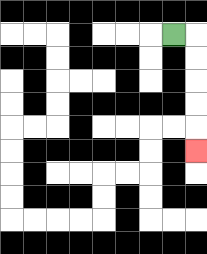{'start': '[7, 1]', 'end': '[8, 6]', 'path_directions': 'R,D,D,D,D,D', 'path_coordinates': '[[7, 1], [8, 1], [8, 2], [8, 3], [8, 4], [8, 5], [8, 6]]'}